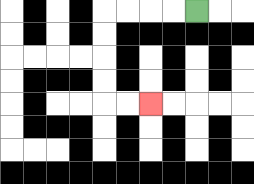{'start': '[8, 0]', 'end': '[6, 4]', 'path_directions': 'L,L,L,L,D,D,D,D,R,R', 'path_coordinates': '[[8, 0], [7, 0], [6, 0], [5, 0], [4, 0], [4, 1], [4, 2], [4, 3], [4, 4], [5, 4], [6, 4]]'}